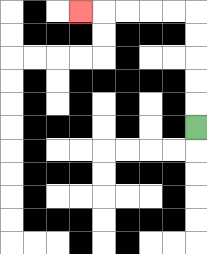{'start': '[8, 5]', 'end': '[3, 0]', 'path_directions': 'U,U,U,U,U,L,L,L,L,L', 'path_coordinates': '[[8, 5], [8, 4], [8, 3], [8, 2], [8, 1], [8, 0], [7, 0], [6, 0], [5, 0], [4, 0], [3, 0]]'}